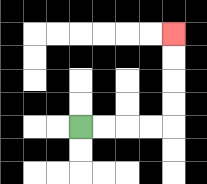{'start': '[3, 5]', 'end': '[7, 1]', 'path_directions': 'R,R,R,R,U,U,U,U', 'path_coordinates': '[[3, 5], [4, 5], [5, 5], [6, 5], [7, 5], [7, 4], [7, 3], [7, 2], [7, 1]]'}